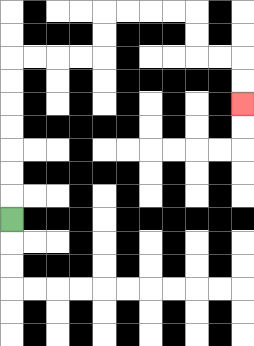{'start': '[0, 9]', 'end': '[10, 4]', 'path_directions': 'U,U,U,U,U,U,U,R,R,R,R,U,U,R,R,R,R,D,D,R,R,D,D', 'path_coordinates': '[[0, 9], [0, 8], [0, 7], [0, 6], [0, 5], [0, 4], [0, 3], [0, 2], [1, 2], [2, 2], [3, 2], [4, 2], [4, 1], [4, 0], [5, 0], [6, 0], [7, 0], [8, 0], [8, 1], [8, 2], [9, 2], [10, 2], [10, 3], [10, 4]]'}